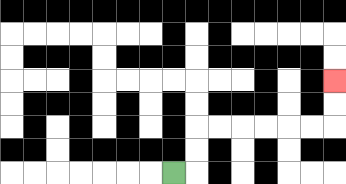{'start': '[7, 7]', 'end': '[14, 3]', 'path_directions': 'R,U,U,R,R,R,R,R,R,U,U', 'path_coordinates': '[[7, 7], [8, 7], [8, 6], [8, 5], [9, 5], [10, 5], [11, 5], [12, 5], [13, 5], [14, 5], [14, 4], [14, 3]]'}